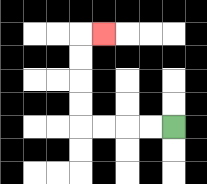{'start': '[7, 5]', 'end': '[4, 1]', 'path_directions': 'L,L,L,L,U,U,U,U,R', 'path_coordinates': '[[7, 5], [6, 5], [5, 5], [4, 5], [3, 5], [3, 4], [3, 3], [3, 2], [3, 1], [4, 1]]'}